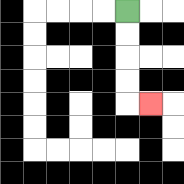{'start': '[5, 0]', 'end': '[6, 4]', 'path_directions': 'D,D,D,D,R', 'path_coordinates': '[[5, 0], [5, 1], [5, 2], [5, 3], [5, 4], [6, 4]]'}